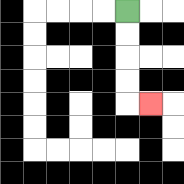{'start': '[5, 0]', 'end': '[6, 4]', 'path_directions': 'D,D,D,D,R', 'path_coordinates': '[[5, 0], [5, 1], [5, 2], [5, 3], [5, 4], [6, 4]]'}